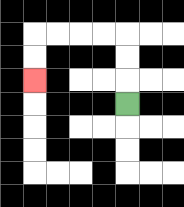{'start': '[5, 4]', 'end': '[1, 3]', 'path_directions': 'U,U,U,L,L,L,L,D,D', 'path_coordinates': '[[5, 4], [5, 3], [5, 2], [5, 1], [4, 1], [3, 1], [2, 1], [1, 1], [1, 2], [1, 3]]'}